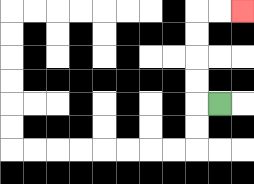{'start': '[9, 4]', 'end': '[10, 0]', 'path_directions': 'L,U,U,U,U,R,R', 'path_coordinates': '[[9, 4], [8, 4], [8, 3], [8, 2], [8, 1], [8, 0], [9, 0], [10, 0]]'}